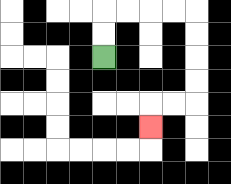{'start': '[4, 2]', 'end': '[6, 5]', 'path_directions': 'U,U,R,R,R,R,D,D,D,D,L,L,D', 'path_coordinates': '[[4, 2], [4, 1], [4, 0], [5, 0], [6, 0], [7, 0], [8, 0], [8, 1], [8, 2], [8, 3], [8, 4], [7, 4], [6, 4], [6, 5]]'}